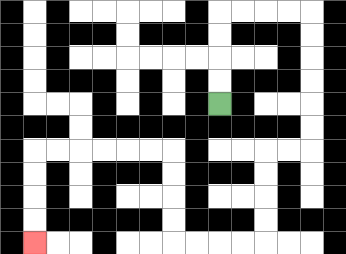{'start': '[9, 4]', 'end': '[1, 10]', 'path_directions': 'U,U,U,U,R,R,R,R,D,D,D,D,D,D,L,L,D,D,D,D,L,L,L,L,U,U,U,U,L,L,L,L,L,L,D,D,D,D', 'path_coordinates': '[[9, 4], [9, 3], [9, 2], [9, 1], [9, 0], [10, 0], [11, 0], [12, 0], [13, 0], [13, 1], [13, 2], [13, 3], [13, 4], [13, 5], [13, 6], [12, 6], [11, 6], [11, 7], [11, 8], [11, 9], [11, 10], [10, 10], [9, 10], [8, 10], [7, 10], [7, 9], [7, 8], [7, 7], [7, 6], [6, 6], [5, 6], [4, 6], [3, 6], [2, 6], [1, 6], [1, 7], [1, 8], [1, 9], [1, 10]]'}